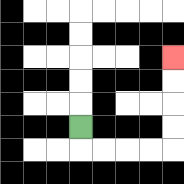{'start': '[3, 5]', 'end': '[7, 2]', 'path_directions': 'D,R,R,R,R,U,U,U,U', 'path_coordinates': '[[3, 5], [3, 6], [4, 6], [5, 6], [6, 6], [7, 6], [7, 5], [7, 4], [7, 3], [7, 2]]'}